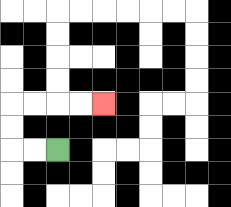{'start': '[2, 6]', 'end': '[4, 4]', 'path_directions': 'L,L,U,U,R,R,R,R', 'path_coordinates': '[[2, 6], [1, 6], [0, 6], [0, 5], [0, 4], [1, 4], [2, 4], [3, 4], [4, 4]]'}